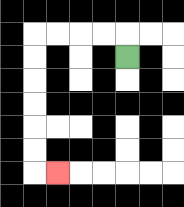{'start': '[5, 2]', 'end': '[2, 7]', 'path_directions': 'U,L,L,L,L,D,D,D,D,D,D,R', 'path_coordinates': '[[5, 2], [5, 1], [4, 1], [3, 1], [2, 1], [1, 1], [1, 2], [1, 3], [1, 4], [1, 5], [1, 6], [1, 7], [2, 7]]'}